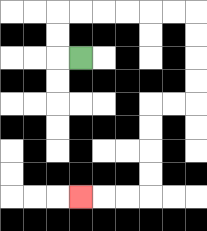{'start': '[3, 2]', 'end': '[3, 8]', 'path_directions': 'L,U,U,R,R,R,R,R,R,D,D,D,D,L,L,D,D,D,D,L,L,L', 'path_coordinates': '[[3, 2], [2, 2], [2, 1], [2, 0], [3, 0], [4, 0], [5, 0], [6, 0], [7, 0], [8, 0], [8, 1], [8, 2], [8, 3], [8, 4], [7, 4], [6, 4], [6, 5], [6, 6], [6, 7], [6, 8], [5, 8], [4, 8], [3, 8]]'}